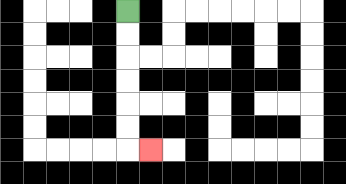{'start': '[5, 0]', 'end': '[6, 6]', 'path_directions': 'D,D,D,D,D,D,R', 'path_coordinates': '[[5, 0], [5, 1], [5, 2], [5, 3], [5, 4], [5, 5], [5, 6], [6, 6]]'}